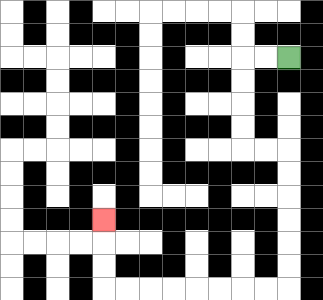{'start': '[12, 2]', 'end': '[4, 9]', 'path_directions': 'L,L,D,D,D,D,R,R,D,D,D,D,D,D,L,L,L,L,L,L,L,L,U,U,U', 'path_coordinates': '[[12, 2], [11, 2], [10, 2], [10, 3], [10, 4], [10, 5], [10, 6], [11, 6], [12, 6], [12, 7], [12, 8], [12, 9], [12, 10], [12, 11], [12, 12], [11, 12], [10, 12], [9, 12], [8, 12], [7, 12], [6, 12], [5, 12], [4, 12], [4, 11], [4, 10], [4, 9]]'}